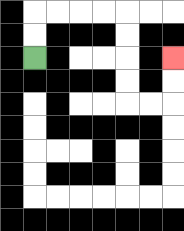{'start': '[1, 2]', 'end': '[7, 2]', 'path_directions': 'U,U,R,R,R,R,D,D,D,D,R,R,U,U', 'path_coordinates': '[[1, 2], [1, 1], [1, 0], [2, 0], [3, 0], [4, 0], [5, 0], [5, 1], [5, 2], [5, 3], [5, 4], [6, 4], [7, 4], [7, 3], [7, 2]]'}